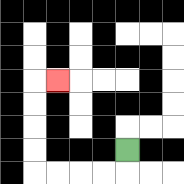{'start': '[5, 6]', 'end': '[2, 3]', 'path_directions': 'D,L,L,L,L,U,U,U,U,R', 'path_coordinates': '[[5, 6], [5, 7], [4, 7], [3, 7], [2, 7], [1, 7], [1, 6], [1, 5], [1, 4], [1, 3], [2, 3]]'}